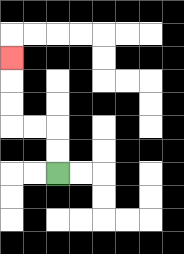{'start': '[2, 7]', 'end': '[0, 2]', 'path_directions': 'U,U,L,L,U,U,U', 'path_coordinates': '[[2, 7], [2, 6], [2, 5], [1, 5], [0, 5], [0, 4], [0, 3], [0, 2]]'}